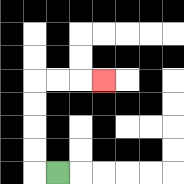{'start': '[2, 7]', 'end': '[4, 3]', 'path_directions': 'L,U,U,U,U,R,R,R', 'path_coordinates': '[[2, 7], [1, 7], [1, 6], [1, 5], [1, 4], [1, 3], [2, 3], [3, 3], [4, 3]]'}